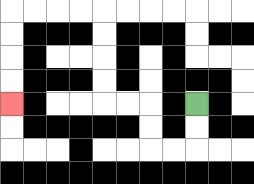{'start': '[8, 4]', 'end': '[0, 4]', 'path_directions': 'D,D,L,L,U,U,L,L,U,U,U,U,L,L,L,L,D,D,D,D', 'path_coordinates': '[[8, 4], [8, 5], [8, 6], [7, 6], [6, 6], [6, 5], [6, 4], [5, 4], [4, 4], [4, 3], [4, 2], [4, 1], [4, 0], [3, 0], [2, 0], [1, 0], [0, 0], [0, 1], [0, 2], [0, 3], [0, 4]]'}